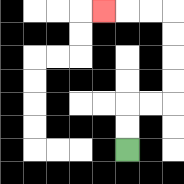{'start': '[5, 6]', 'end': '[4, 0]', 'path_directions': 'U,U,R,R,U,U,U,U,L,L,L', 'path_coordinates': '[[5, 6], [5, 5], [5, 4], [6, 4], [7, 4], [7, 3], [7, 2], [7, 1], [7, 0], [6, 0], [5, 0], [4, 0]]'}